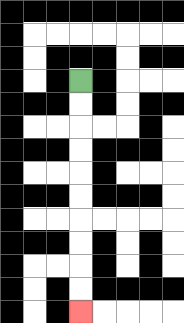{'start': '[3, 3]', 'end': '[3, 13]', 'path_directions': 'D,D,D,D,D,D,D,D,D,D', 'path_coordinates': '[[3, 3], [3, 4], [3, 5], [3, 6], [3, 7], [3, 8], [3, 9], [3, 10], [3, 11], [3, 12], [3, 13]]'}